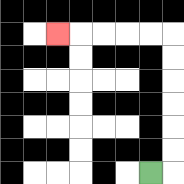{'start': '[6, 7]', 'end': '[2, 1]', 'path_directions': 'R,U,U,U,U,U,U,L,L,L,L,L', 'path_coordinates': '[[6, 7], [7, 7], [7, 6], [7, 5], [7, 4], [7, 3], [7, 2], [7, 1], [6, 1], [5, 1], [4, 1], [3, 1], [2, 1]]'}